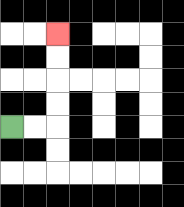{'start': '[0, 5]', 'end': '[2, 1]', 'path_directions': 'R,R,U,U,U,U', 'path_coordinates': '[[0, 5], [1, 5], [2, 5], [2, 4], [2, 3], [2, 2], [2, 1]]'}